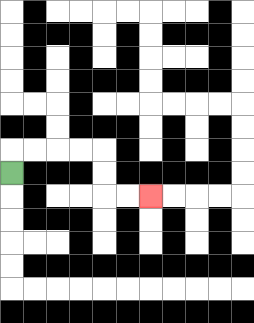{'start': '[0, 7]', 'end': '[6, 8]', 'path_directions': 'U,R,R,R,R,D,D,R,R', 'path_coordinates': '[[0, 7], [0, 6], [1, 6], [2, 6], [3, 6], [4, 6], [4, 7], [4, 8], [5, 8], [6, 8]]'}